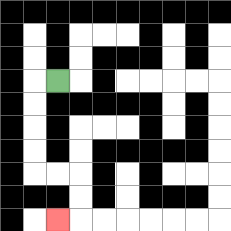{'start': '[2, 3]', 'end': '[2, 9]', 'path_directions': 'L,D,D,D,D,R,R,D,D,L', 'path_coordinates': '[[2, 3], [1, 3], [1, 4], [1, 5], [1, 6], [1, 7], [2, 7], [3, 7], [3, 8], [3, 9], [2, 9]]'}